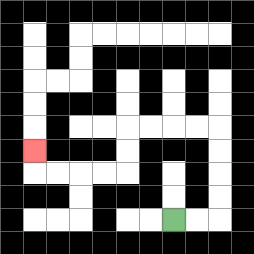{'start': '[7, 9]', 'end': '[1, 6]', 'path_directions': 'R,R,U,U,U,U,L,L,L,L,D,D,L,L,L,L,U', 'path_coordinates': '[[7, 9], [8, 9], [9, 9], [9, 8], [9, 7], [9, 6], [9, 5], [8, 5], [7, 5], [6, 5], [5, 5], [5, 6], [5, 7], [4, 7], [3, 7], [2, 7], [1, 7], [1, 6]]'}